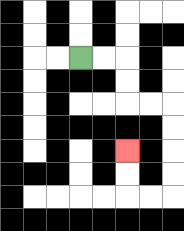{'start': '[3, 2]', 'end': '[5, 6]', 'path_directions': 'R,R,D,D,R,R,D,D,D,D,L,L,U,U', 'path_coordinates': '[[3, 2], [4, 2], [5, 2], [5, 3], [5, 4], [6, 4], [7, 4], [7, 5], [7, 6], [7, 7], [7, 8], [6, 8], [5, 8], [5, 7], [5, 6]]'}